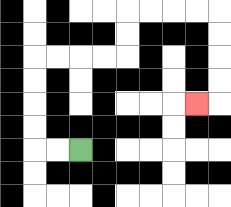{'start': '[3, 6]', 'end': '[8, 4]', 'path_directions': 'L,L,U,U,U,U,R,R,R,R,U,U,R,R,R,R,D,D,D,D,L', 'path_coordinates': '[[3, 6], [2, 6], [1, 6], [1, 5], [1, 4], [1, 3], [1, 2], [2, 2], [3, 2], [4, 2], [5, 2], [5, 1], [5, 0], [6, 0], [7, 0], [8, 0], [9, 0], [9, 1], [9, 2], [9, 3], [9, 4], [8, 4]]'}